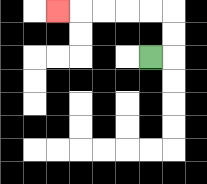{'start': '[6, 2]', 'end': '[2, 0]', 'path_directions': 'R,U,U,L,L,L,L,L', 'path_coordinates': '[[6, 2], [7, 2], [7, 1], [7, 0], [6, 0], [5, 0], [4, 0], [3, 0], [2, 0]]'}